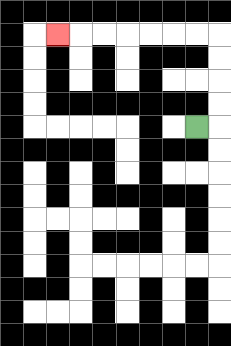{'start': '[8, 5]', 'end': '[2, 1]', 'path_directions': 'R,U,U,U,U,L,L,L,L,L,L,L', 'path_coordinates': '[[8, 5], [9, 5], [9, 4], [9, 3], [9, 2], [9, 1], [8, 1], [7, 1], [6, 1], [5, 1], [4, 1], [3, 1], [2, 1]]'}